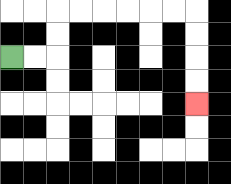{'start': '[0, 2]', 'end': '[8, 4]', 'path_directions': 'R,R,U,U,R,R,R,R,R,R,D,D,D,D', 'path_coordinates': '[[0, 2], [1, 2], [2, 2], [2, 1], [2, 0], [3, 0], [4, 0], [5, 0], [6, 0], [7, 0], [8, 0], [8, 1], [8, 2], [8, 3], [8, 4]]'}